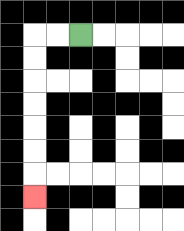{'start': '[3, 1]', 'end': '[1, 8]', 'path_directions': 'L,L,D,D,D,D,D,D,D', 'path_coordinates': '[[3, 1], [2, 1], [1, 1], [1, 2], [1, 3], [1, 4], [1, 5], [1, 6], [1, 7], [1, 8]]'}